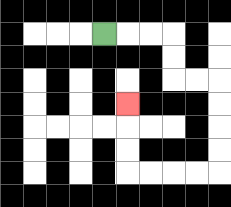{'start': '[4, 1]', 'end': '[5, 4]', 'path_directions': 'R,R,R,D,D,R,R,D,D,D,D,L,L,L,L,U,U,U', 'path_coordinates': '[[4, 1], [5, 1], [6, 1], [7, 1], [7, 2], [7, 3], [8, 3], [9, 3], [9, 4], [9, 5], [9, 6], [9, 7], [8, 7], [7, 7], [6, 7], [5, 7], [5, 6], [5, 5], [5, 4]]'}